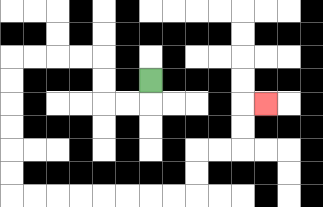{'start': '[6, 3]', 'end': '[11, 4]', 'path_directions': 'D,L,L,U,U,L,L,L,L,D,D,D,D,D,D,R,R,R,R,R,R,R,R,U,U,R,R,U,U,R', 'path_coordinates': '[[6, 3], [6, 4], [5, 4], [4, 4], [4, 3], [4, 2], [3, 2], [2, 2], [1, 2], [0, 2], [0, 3], [0, 4], [0, 5], [0, 6], [0, 7], [0, 8], [1, 8], [2, 8], [3, 8], [4, 8], [5, 8], [6, 8], [7, 8], [8, 8], [8, 7], [8, 6], [9, 6], [10, 6], [10, 5], [10, 4], [11, 4]]'}